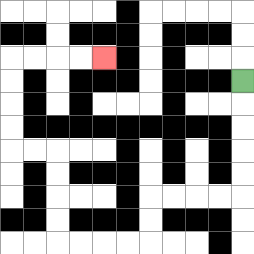{'start': '[10, 3]', 'end': '[4, 2]', 'path_directions': 'D,D,D,D,D,L,L,L,L,D,D,L,L,L,L,U,U,U,U,L,L,U,U,U,U,R,R,R,R', 'path_coordinates': '[[10, 3], [10, 4], [10, 5], [10, 6], [10, 7], [10, 8], [9, 8], [8, 8], [7, 8], [6, 8], [6, 9], [6, 10], [5, 10], [4, 10], [3, 10], [2, 10], [2, 9], [2, 8], [2, 7], [2, 6], [1, 6], [0, 6], [0, 5], [0, 4], [0, 3], [0, 2], [1, 2], [2, 2], [3, 2], [4, 2]]'}